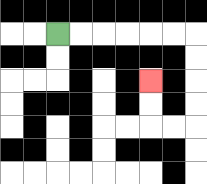{'start': '[2, 1]', 'end': '[6, 3]', 'path_directions': 'R,R,R,R,R,R,D,D,D,D,L,L,U,U', 'path_coordinates': '[[2, 1], [3, 1], [4, 1], [5, 1], [6, 1], [7, 1], [8, 1], [8, 2], [8, 3], [8, 4], [8, 5], [7, 5], [6, 5], [6, 4], [6, 3]]'}